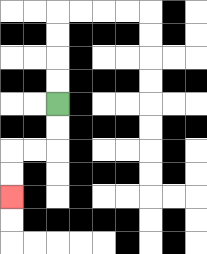{'start': '[2, 4]', 'end': '[0, 8]', 'path_directions': 'D,D,L,L,D,D', 'path_coordinates': '[[2, 4], [2, 5], [2, 6], [1, 6], [0, 6], [0, 7], [0, 8]]'}